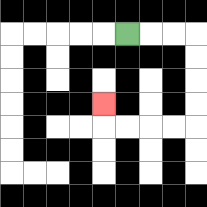{'start': '[5, 1]', 'end': '[4, 4]', 'path_directions': 'R,R,R,D,D,D,D,L,L,L,L,U', 'path_coordinates': '[[5, 1], [6, 1], [7, 1], [8, 1], [8, 2], [8, 3], [8, 4], [8, 5], [7, 5], [6, 5], [5, 5], [4, 5], [4, 4]]'}